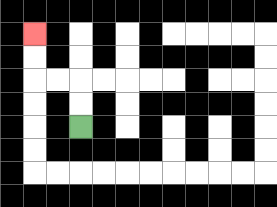{'start': '[3, 5]', 'end': '[1, 1]', 'path_directions': 'U,U,L,L,U,U', 'path_coordinates': '[[3, 5], [3, 4], [3, 3], [2, 3], [1, 3], [1, 2], [1, 1]]'}